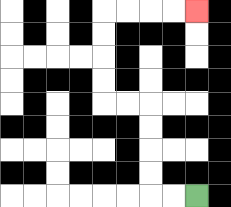{'start': '[8, 8]', 'end': '[8, 0]', 'path_directions': 'L,L,U,U,U,U,L,L,U,U,U,U,R,R,R,R', 'path_coordinates': '[[8, 8], [7, 8], [6, 8], [6, 7], [6, 6], [6, 5], [6, 4], [5, 4], [4, 4], [4, 3], [4, 2], [4, 1], [4, 0], [5, 0], [6, 0], [7, 0], [8, 0]]'}